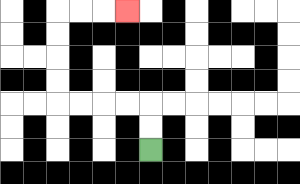{'start': '[6, 6]', 'end': '[5, 0]', 'path_directions': 'U,U,L,L,L,L,U,U,U,U,R,R,R', 'path_coordinates': '[[6, 6], [6, 5], [6, 4], [5, 4], [4, 4], [3, 4], [2, 4], [2, 3], [2, 2], [2, 1], [2, 0], [3, 0], [4, 0], [5, 0]]'}